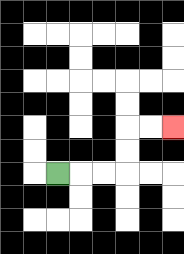{'start': '[2, 7]', 'end': '[7, 5]', 'path_directions': 'R,R,R,U,U,R,R', 'path_coordinates': '[[2, 7], [3, 7], [4, 7], [5, 7], [5, 6], [5, 5], [6, 5], [7, 5]]'}